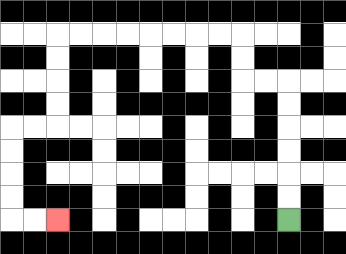{'start': '[12, 9]', 'end': '[2, 9]', 'path_directions': 'U,U,U,U,U,U,L,L,U,U,L,L,L,L,L,L,L,L,D,D,D,D,L,L,D,D,D,D,R,R', 'path_coordinates': '[[12, 9], [12, 8], [12, 7], [12, 6], [12, 5], [12, 4], [12, 3], [11, 3], [10, 3], [10, 2], [10, 1], [9, 1], [8, 1], [7, 1], [6, 1], [5, 1], [4, 1], [3, 1], [2, 1], [2, 2], [2, 3], [2, 4], [2, 5], [1, 5], [0, 5], [0, 6], [0, 7], [0, 8], [0, 9], [1, 9], [2, 9]]'}